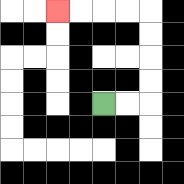{'start': '[4, 4]', 'end': '[2, 0]', 'path_directions': 'R,R,U,U,U,U,L,L,L,L', 'path_coordinates': '[[4, 4], [5, 4], [6, 4], [6, 3], [6, 2], [6, 1], [6, 0], [5, 0], [4, 0], [3, 0], [2, 0]]'}